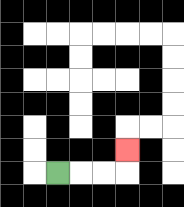{'start': '[2, 7]', 'end': '[5, 6]', 'path_directions': 'R,R,R,U', 'path_coordinates': '[[2, 7], [3, 7], [4, 7], [5, 7], [5, 6]]'}